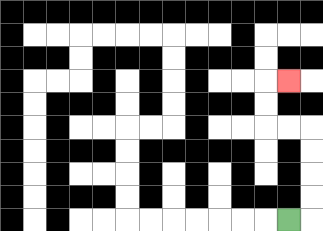{'start': '[12, 9]', 'end': '[12, 3]', 'path_directions': 'R,U,U,U,U,L,L,U,U,R', 'path_coordinates': '[[12, 9], [13, 9], [13, 8], [13, 7], [13, 6], [13, 5], [12, 5], [11, 5], [11, 4], [11, 3], [12, 3]]'}